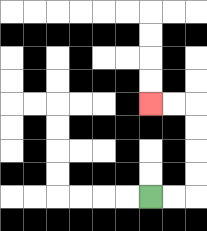{'start': '[6, 8]', 'end': '[6, 4]', 'path_directions': 'R,R,U,U,U,U,L,L', 'path_coordinates': '[[6, 8], [7, 8], [8, 8], [8, 7], [8, 6], [8, 5], [8, 4], [7, 4], [6, 4]]'}